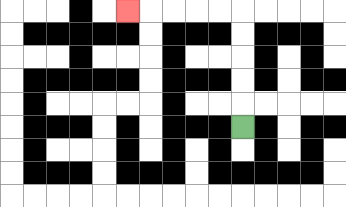{'start': '[10, 5]', 'end': '[5, 0]', 'path_directions': 'U,U,U,U,U,L,L,L,L,L', 'path_coordinates': '[[10, 5], [10, 4], [10, 3], [10, 2], [10, 1], [10, 0], [9, 0], [8, 0], [7, 0], [6, 0], [5, 0]]'}